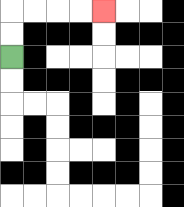{'start': '[0, 2]', 'end': '[4, 0]', 'path_directions': 'U,U,R,R,R,R', 'path_coordinates': '[[0, 2], [0, 1], [0, 0], [1, 0], [2, 0], [3, 0], [4, 0]]'}